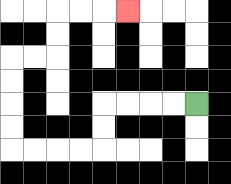{'start': '[8, 4]', 'end': '[5, 0]', 'path_directions': 'L,L,L,L,D,D,L,L,L,L,U,U,U,U,R,R,U,U,R,R,R', 'path_coordinates': '[[8, 4], [7, 4], [6, 4], [5, 4], [4, 4], [4, 5], [4, 6], [3, 6], [2, 6], [1, 6], [0, 6], [0, 5], [0, 4], [0, 3], [0, 2], [1, 2], [2, 2], [2, 1], [2, 0], [3, 0], [4, 0], [5, 0]]'}